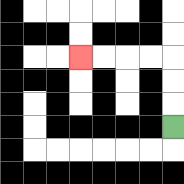{'start': '[7, 5]', 'end': '[3, 2]', 'path_directions': 'U,U,U,L,L,L,L', 'path_coordinates': '[[7, 5], [7, 4], [7, 3], [7, 2], [6, 2], [5, 2], [4, 2], [3, 2]]'}